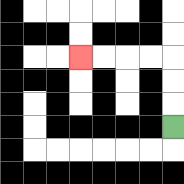{'start': '[7, 5]', 'end': '[3, 2]', 'path_directions': 'U,U,U,L,L,L,L', 'path_coordinates': '[[7, 5], [7, 4], [7, 3], [7, 2], [6, 2], [5, 2], [4, 2], [3, 2]]'}